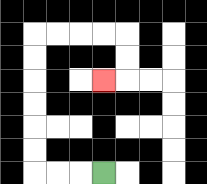{'start': '[4, 7]', 'end': '[4, 3]', 'path_directions': 'L,L,L,U,U,U,U,U,U,R,R,R,R,D,D,L', 'path_coordinates': '[[4, 7], [3, 7], [2, 7], [1, 7], [1, 6], [1, 5], [1, 4], [1, 3], [1, 2], [1, 1], [2, 1], [3, 1], [4, 1], [5, 1], [5, 2], [5, 3], [4, 3]]'}